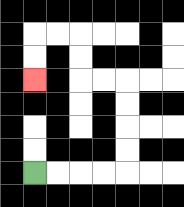{'start': '[1, 7]', 'end': '[1, 3]', 'path_directions': 'R,R,R,R,U,U,U,U,L,L,U,U,L,L,D,D', 'path_coordinates': '[[1, 7], [2, 7], [3, 7], [4, 7], [5, 7], [5, 6], [5, 5], [5, 4], [5, 3], [4, 3], [3, 3], [3, 2], [3, 1], [2, 1], [1, 1], [1, 2], [1, 3]]'}